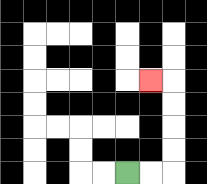{'start': '[5, 7]', 'end': '[6, 3]', 'path_directions': 'R,R,U,U,U,U,L', 'path_coordinates': '[[5, 7], [6, 7], [7, 7], [7, 6], [7, 5], [7, 4], [7, 3], [6, 3]]'}